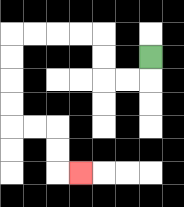{'start': '[6, 2]', 'end': '[3, 7]', 'path_directions': 'D,L,L,U,U,L,L,L,L,D,D,D,D,R,R,D,D,R', 'path_coordinates': '[[6, 2], [6, 3], [5, 3], [4, 3], [4, 2], [4, 1], [3, 1], [2, 1], [1, 1], [0, 1], [0, 2], [0, 3], [0, 4], [0, 5], [1, 5], [2, 5], [2, 6], [2, 7], [3, 7]]'}